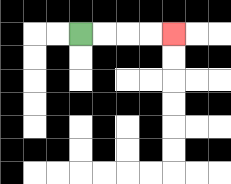{'start': '[3, 1]', 'end': '[7, 1]', 'path_directions': 'R,R,R,R', 'path_coordinates': '[[3, 1], [4, 1], [5, 1], [6, 1], [7, 1]]'}